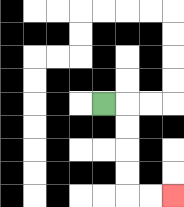{'start': '[4, 4]', 'end': '[7, 8]', 'path_directions': 'R,D,D,D,D,R,R', 'path_coordinates': '[[4, 4], [5, 4], [5, 5], [5, 6], [5, 7], [5, 8], [6, 8], [7, 8]]'}